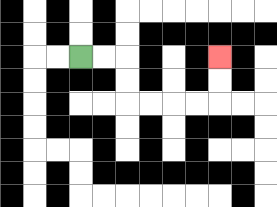{'start': '[3, 2]', 'end': '[9, 2]', 'path_directions': 'R,R,D,D,R,R,R,R,U,U', 'path_coordinates': '[[3, 2], [4, 2], [5, 2], [5, 3], [5, 4], [6, 4], [7, 4], [8, 4], [9, 4], [9, 3], [9, 2]]'}